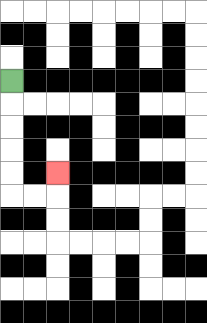{'start': '[0, 3]', 'end': '[2, 7]', 'path_directions': 'D,D,D,D,D,R,R,U', 'path_coordinates': '[[0, 3], [0, 4], [0, 5], [0, 6], [0, 7], [0, 8], [1, 8], [2, 8], [2, 7]]'}